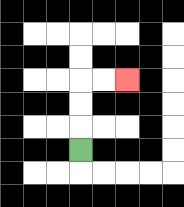{'start': '[3, 6]', 'end': '[5, 3]', 'path_directions': 'U,U,U,R,R', 'path_coordinates': '[[3, 6], [3, 5], [3, 4], [3, 3], [4, 3], [5, 3]]'}